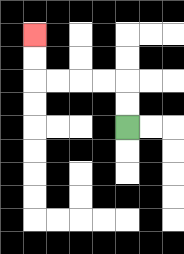{'start': '[5, 5]', 'end': '[1, 1]', 'path_directions': 'U,U,L,L,L,L,U,U', 'path_coordinates': '[[5, 5], [5, 4], [5, 3], [4, 3], [3, 3], [2, 3], [1, 3], [1, 2], [1, 1]]'}